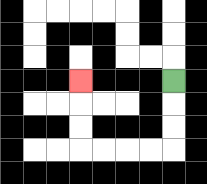{'start': '[7, 3]', 'end': '[3, 3]', 'path_directions': 'D,D,D,L,L,L,L,U,U,U', 'path_coordinates': '[[7, 3], [7, 4], [7, 5], [7, 6], [6, 6], [5, 6], [4, 6], [3, 6], [3, 5], [3, 4], [3, 3]]'}